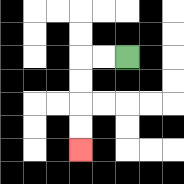{'start': '[5, 2]', 'end': '[3, 6]', 'path_directions': 'L,L,D,D,D,D', 'path_coordinates': '[[5, 2], [4, 2], [3, 2], [3, 3], [3, 4], [3, 5], [3, 6]]'}